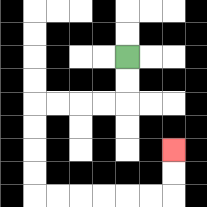{'start': '[5, 2]', 'end': '[7, 6]', 'path_directions': 'D,D,L,L,L,L,D,D,D,D,R,R,R,R,R,R,U,U', 'path_coordinates': '[[5, 2], [5, 3], [5, 4], [4, 4], [3, 4], [2, 4], [1, 4], [1, 5], [1, 6], [1, 7], [1, 8], [2, 8], [3, 8], [4, 8], [5, 8], [6, 8], [7, 8], [7, 7], [7, 6]]'}